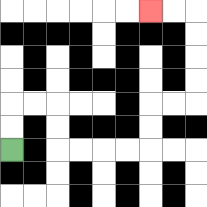{'start': '[0, 6]', 'end': '[6, 0]', 'path_directions': 'U,U,R,R,D,D,R,R,R,R,U,U,R,R,U,U,U,U,L,L', 'path_coordinates': '[[0, 6], [0, 5], [0, 4], [1, 4], [2, 4], [2, 5], [2, 6], [3, 6], [4, 6], [5, 6], [6, 6], [6, 5], [6, 4], [7, 4], [8, 4], [8, 3], [8, 2], [8, 1], [8, 0], [7, 0], [6, 0]]'}